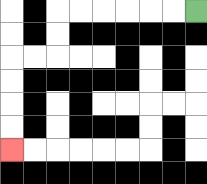{'start': '[8, 0]', 'end': '[0, 6]', 'path_directions': 'L,L,L,L,L,L,D,D,L,L,D,D,D,D', 'path_coordinates': '[[8, 0], [7, 0], [6, 0], [5, 0], [4, 0], [3, 0], [2, 0], [2, 1], [2, 2], [1, 2], [0, 2], [0, 3], [0, 4], [0, 5], [0, 6]]'}